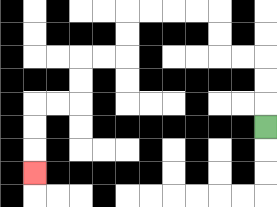{'start': '[11, 5]', 'end': '[1, 7]', 'path_directions': 'U,U,U,L,L,U,U,L,L,L,L,D,D,L,L,D,D,L,L,D,D,D', 'path_coordinates': '[[11, 5], [11, 4], [11, 3], [11, 2], [10, 2], [9, 2], [9, 1], [9, 0], [8, 0], [7, 0], [6, 0], [5, 0], [5, 1], [5, 2], [4, 2], [3, 2], [3, 3], [3, 4], [2, 4], [1, 4], [1, 5], [1, 6], [1, 7]]'}